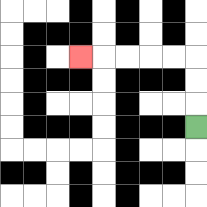{'start': '[8, 5]', 'end': '[3, 2]', 'path_directions': 'U,U,U,L,L,L,L,L', 'path_coordinates': '[[8, 5], [8, 4], [8, 3], [8, 2], [7, 2], [6, 2], [5, 2], [4, 2], [3, 2]]'}